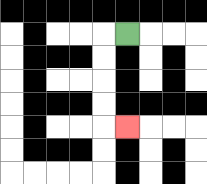{'start': '[5, 1]', 'end': '[5, 5]', 'path_directions': 'L,D,D,D,D,R', 'path_coordinates': '[[5, 1], [4, 1], [4, 2], [4, 3], [4, 4], [4, 5], [5, 5]]'}